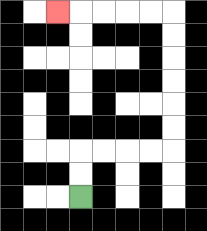{'start': '[3, 8]', 'end': '[2, 0]', 'path_directions': 'U,U,R,R,R,R,U,U,U,U,U,U,L,L,L,L,L', 'path_coordinates': '[[3, 8], [3, 7], [3, 6], [4, 6], [5, 6], [6, 6], [7, 6], [7, 5], [7, 4], [7, 3], [7, 2], [7, 1], [7, 0], [6, 0], [5, 0], [4, 0], [3, 0], [2, 0]]'}